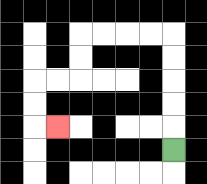{'start': '[7, 6]', 'end': '[2, 5]', 'path_directions': 'U,U,U,U,U,L,L,L,L,D,D,L,L,D,D,R', 'path_coordinates': '[[7, 6], [7, 5], [7, 4], [7, 3], [7, 2], [7, 1], [6, 1], [5, 1], [4, 1], [3, 1], [3, 2], [3, 3], [2, 3], [1, 3], [1, 4], [1, 5], [2, 5]]'}